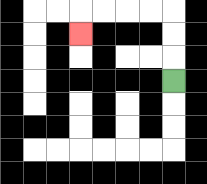{'start': '[7, 3]', 'end': '[3, 1]', 'path_directions': 'U,U,U,L,L,L,L,D', 'path_coordinates': '[[7, 3], [7, 2], [7, 1], [7, 0], [6, 0], [5, 0], [4, 0], [3, 0], [3, 1]]'}